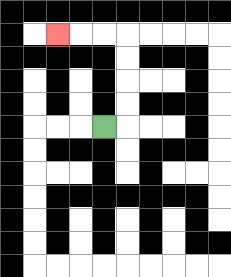{'start': '[4, 5]', 'end': '[2, 1]', 'path_directions': 'R,U,U,U,U,L,L,L', 'path_coordinates': '[[4, 5], [5, 5], [5, 4], [5, 3], [5, 2], [5, 1], [4, 1], [3, 1], [2, 1]]'}